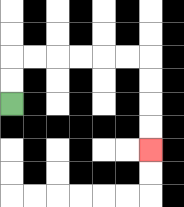{'start': '[0, 4]', 'end': '[6, 6]', 'path_directions': 'U,U,R,R,R,R,R,R,D,D,D,D', 'path_coordinates': '[[0, 4], [0, 3], [0, 2], [1, 2], [2, 2], [3, 2], [4, 2], [5, 2], [6, 2], [6, 3], [6, 4], [6, 5], [6, 6]]'}